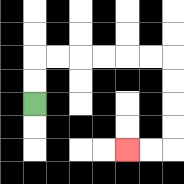{'start': '[1, 4]', 'end': '[5, 6]', 'path_directions': 'U,U,R,R,R,R,R,R,D,D,D,D,L,L', 'path_coordinates': '[[1, 4], [1, 3], [1, 2], [2, 2], [3, 2], [4, 2], [5, 2], [6, 2], [7, 2], [7, 3], [7, 4], [7, 5], [7, 6], [6, 6], [5, 6]]'}